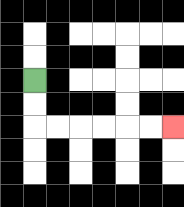{'start': '[1, 3]', 'end': '[7, 5]', 'path_directions': 'D,D,R,R,R,R,R,R', 'path_coordinates': '[[1, 3], [1, 4], [1, 5], [2, 5], [3, 5], [4, 5], [5, 5], [6, 5], [7, 5]]'}